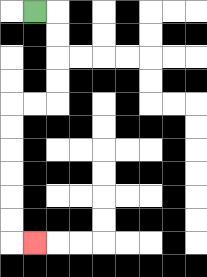{'start': '[1, 0]', 'end': '[1, 10]', 'path_directions': 'R,D,D,D,D,L,L,D,D,D,D,D,D,R', 'path_coordinates': '[[1, 0], [2, 0], [2, 1], [2, 2], [2, 3], [2, 4], [1, 4], [0, 4], [0, 5], [0, 6], [0, 7], [0, 8], [0, 9], [0, 10], [1, 10]]'}